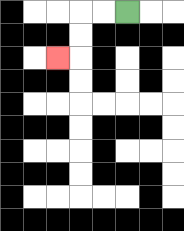{'start': '[5, 0]', 'end': '[2, 2]', 'path_directions': 'L,L,D,D,L', 'path_coordinates': '[[5, 0], [4, 0], [3, 0], [3, 1], [3, 2], [2, 2]]'}